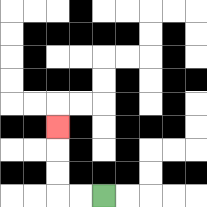{'start': '[4, 8]', 'end': '[2, 5]', 'path_directions': 'L,L,U,U,U', 'path_coordinates': '[[4, 8], [3, 8], [2, 8], [2, 7], [2, 6], [2, 5]]'}